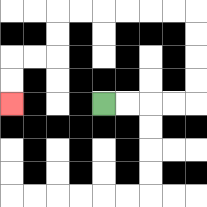{'start': '[4, 4]', 'end': '[0, 4]', 'path_directions': 'R,R,R,R,U,U,U,U,L,L,L,L,L,L,D,D,L,L,D,D', 'path_coordinates': '[[4, 4], [5, 4], [6, 4], [7, 4], [8, 4], [8, 3], [8, 2], [8, 1], [8, 0], [7, 0], [6, 0], [5, 0], [4, 0], [3, 0], [2, 0], [2, 1], [2, 2], [1, 2], [0, 2], [0, 3], [0, 4]]'}